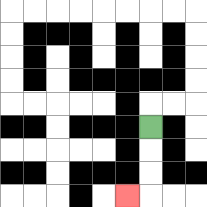{'start': '[6, 5]', 'end': '[5, 8]', 'path_directions': 'D,D,D,L', 'path_coordinates': '[[6, 5], [6, 6], [6, 7], [6, 8], [5, 8]]'}